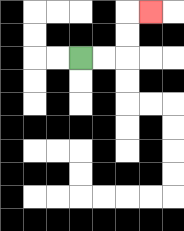{'start': '[3, 2]', 'end': '[6, 0]', 'path_directions': 'R,R,U,U,R', 'path_coordinates': '[[3, 2], [4, 2], [5, 2], [5, 1], [5, 0], [6, 0]]'}